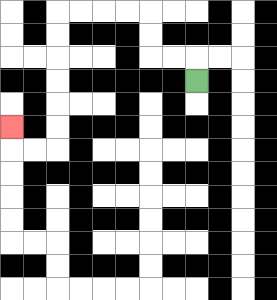{'start': '[8, 3]', 'end': '[0, 5]', 'path_directions': 'U,L,L,U,U,L,L,L,L,D,D,D,D,D,D,L,L,U', 'path_coordinates': '[[8, 3], [8, 2], [7, 2], [6, 2], [6, 1], [6, 0], [5, 0], [4, 0], [3, 0], [2, 0], [2, 1], [2, 2], [2, 3], [2, 4], [2, 5], [2, 6], [1, 6], [0, 6], [0, 5]]'}